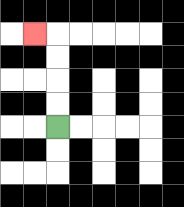{'start': '[2, 5]', 'end': '[1, 1]', 'path_directions': 'U,U,U,U,L', 'path_coordinates': '[[2, 5], [2, 4], [2, 3], [2, 2], [2, 1], [1, 1]]'}